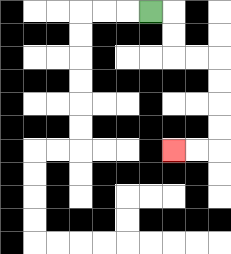{'start': '[6, 0]', 'end': '[7, 6]', 'path_directions': 'R,D,D,R,R,D,D,D,D,L,L', 'path_coordinates': '[[6, 0], [7, 0], [7, 1], [7, 2], [8, 2], [9, 2], [9, 3], [9, 4], [9, 5], [9, 6], [8, 6], [7, 6]]'}